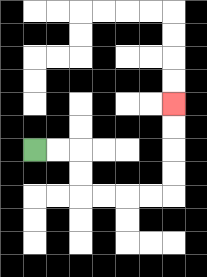{'start': '[1, 6]', 'end': '[7, 4]', 'path_directions': 'R,R,D,D,R,R,R,R,U,U,U,U', 'path_coordinates': '[[1, 6], [2, 6], [3, 6], [3, 7], [3, 8], [4, 8], [5, 8], [6, 8], [7, 8], [7, 7], [7, 6], [7, 5], [7, 4]]'}